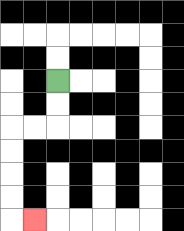{'start': '[2, 3]', 'end': '[1, 9]', 'path_directions': 'D,D,L,L,D,D,D,D,R', 'path_coordinates': '[[2, 3], [2, 4], [2, 5], [1, 5], [0, 5], [0, 6], [0, 7], [0, 8], [0, 9], [1, 9]]'}